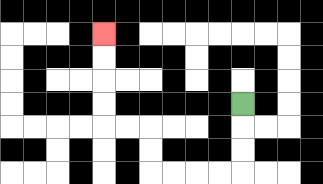{'start': '[10, 4]', 'end': '[4, 1]', 'path_directions': 'D,D,D,L,L,L,L,U,U,L,L,U,U,U,U', 'path_coordinates': '[[10, 4], [10, 5], [10, 6], [10, 7], [9, 7], [8, 7], [7, 7], [6, 7], [6, 6], [6, 5], [5, 5], [4, 5], [4, 4], [4, 3], [4, 2], [4, 1]]'}